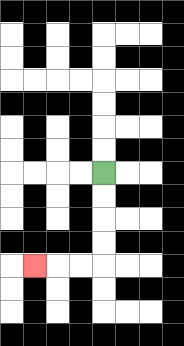{'start': '[4, 7]', 'end': '[1, 11]', 'path_directions': 'D,D,D,D,L,L,L', 'path_coordinates': '[[4, 7], [4, 8], [4, 9], [4, 10], [4, 11], [3, 11], [2, 11], [1, 11]]'}